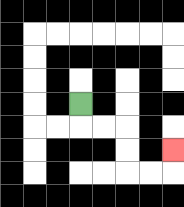{'start': '[3, 4]', 'end': '[7, 6]', 'path_directions': 'D,R,R,D,D,R,R,U', 'path_coordinates': '[[3, 4], [3, 5], [4, 5], [5, 5], [5, 6], [5, 7], [6, 7], [7, 7], [7, 6]]'}